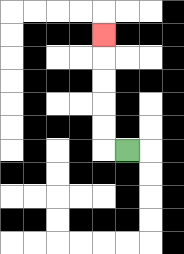{'start': '[5, 6]', 'end': '[4, 1]', 'path_directions': 'L,U,U,U,U,U', 'path_coordinates': '[[5, 6], [4, 6], [4, 5], [4, 4], [4, 3], [4, 2], [4, 1]]'}